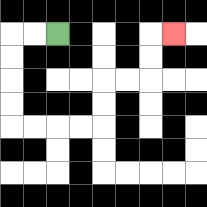{'start': '[2, 1]', 'end': '[7, 1]', 'path_directions': 'L,L,D,D,D,D,R,R,R,R,U,U,R,R,U,U,R', 'path_coordinates': '[[2, 1], [1, 1], [0, 1], [0, 2], [0, 3], [0, 4], [0, 5], [1, 5], [2, 5], [3, 5], [4, 5], [4, 4], [4, 3], [5, 3], [6, 3], [6, 2], [6, 1], [7, 1]]'}